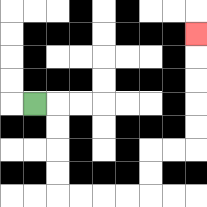{'start': '[1, 4]', 'end': '[8, 1]', 'path_directions': 'R,D,D,D,D,R,R,R,R,U,U,R,R,U,U,U,U,U', 'path_coordinates': '[[1, 4], [2, 4], [2, 5], [2, 6], [2, 7], [2, 8], [3, 8], [4, 8], [5, 8], [6, 8], [6, 7], [6, 6], [7, 6], [8, 6], [8, 5], [8, 4], [8, 3], [8, 2], [8, 1]]'}